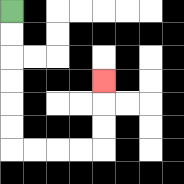{'start': '[0, 0]', 'end': '[4, 3]', 'path_directions': 'D,D,D,D,D,D,R,R,R,R,U,U,U', 'path_coordinates': '[[0, 0], [0, 1], [0, 2], [0, 3], [0, 4], [0, 5], [0, 6], [1, 6], [2, 6], [3, 6], [4, 6], [4, 5], [4, 4], [4, 3]]'}